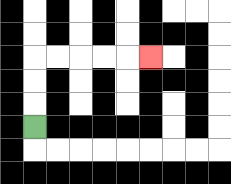{'start': '[1, 5]', 'end': '[6, 2]', 'path_directions': 'U,U,U,R,R,R,R,R', 'path_coordinates': '[[1, 5], [1, 4], [1, 3], [1, 2], [2, 2], [3, 2], [4, 2], [5, 2], [6, 2]]'}